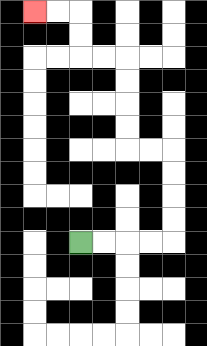{'start': '[3, 10]', 'end': '[1, 0]', 'path_directions': 'R,R,R,R,U,U,U,U,L,L,U,U,U,U,L,L,U,U,L,L', 'path_coordinates': '[[3, 10], [4, 10], [5, 10], [6, 10], [7, 10], [7, 9], [7, 8], [7, 7], [7, 6], [6, 6], [5, 6], [5, 5], [5, 4], [5, 3], [5, 2], [4, 2], [3, 2], [3, 1], [3, 0], [2, 0], [1, 0]]'}